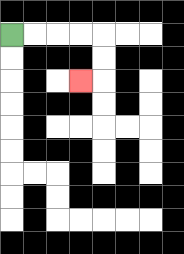{'start': '[0, 1]', 'end': '[3, 3]', 'path_directions': 'R,R,R,R,D,D,L', 'path_coordinates': '[[0, 1], [1, 1], [2, 1], [3, 1], [4, 1], [4, 2], [4, 3], [3, 3]]'}